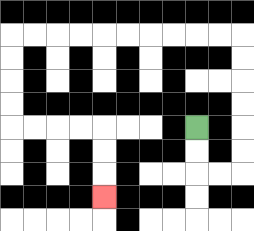{'start': '[8, 5]', 'end': '[4, 8]', 'path_directions': 'D,D,R,R,U,U,U,U,U,U,L,L,L,L,L,L,L,L,L,L,D,D,D,D,R,R,R,R,D,D,D', 'path_coordinates': '[[8, 5], [8, 6], [8, 7], [9, 7], [10, 7], [10, 6], [10, 5], [10, 4], [10, 3], [10, 2], [10, 1], [9, 1], [8, 1], [7, 1], [6, 1], [5, 1], [4, 1], [3, 1], [2, 1], [1, 1], [0, 1], [0, 2], [0, 3], [0, 4], [0, 5], [1, 5], [2, 5], [3, 5], [4, 5], [4, 6], [4, 7], [4, 8]]'}